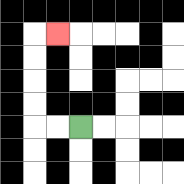{'start': '[3, 5]', 'end': '[2, 1]', 'path_directions': 'L,L,U,U,U,U,R', 'path_coordinates': '[[3, 5], [2, 5], [1, 5], [1, 4], [1, 3], [1, 2], [1, 1], [2, 1]]'}